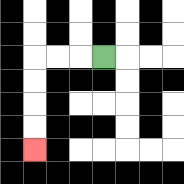{'start': '[4, 2]', 'end': '[1, 6]', 'path_directions': 'L,L,L,D,D,D,D', 'path_coordinates': '[[4, 2], [3, 2], [2, 2], [1, 2], [1, 3], [1, 4], [1, 5], [1, 6]]'}